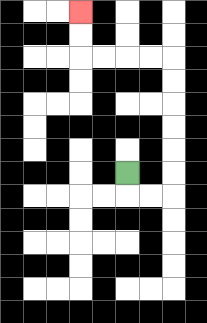{'start': '[5, 7]', 'end': '[3, 0]', 'path_directions': 'D,R,R,U,U,U,U,U,U,L,L,L,L,U,U', 'path_coordinates': '[[5, 7], [5, 8], [6, 8], [7, 8], [7, 7], [7, 6], [7, 5], [7, 4], [7, 3], [7, 2], [6, 2], [5, 2], [4, 2], [3, 2], [3, 1], [3, 0]]'}